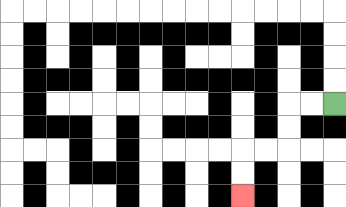{'start': '[14, 4]', 'end': '[10, 8]', 'path_directions': 'L,L,D,D,L,L,D,D', 'path_coordinates': '[[14, 4], [13, 4], [12, 4], [12, 5], [12, 6], [11, 6], [10, 6], [10, 7], [10, 8]]'}